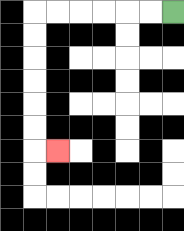{'start': '[7, 0]', 'end': '[2, 6]', 'path_directions': 'L,L,L,L,L,L,D,D,D,D,D,D,R', 'path_coordinates': '[[7, 0], [6, 0], [5, 0], [4, 0], [3, 0], [2, 0], [1, 0], [1, 1], [1, 2], [1, 3], [1, 4], [1, 5], [1, 6], [2, 6]]'}